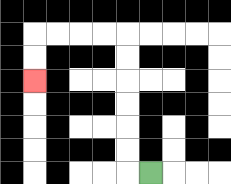{'start': '[6, 7]', 'end': '[1, 3]', 'path_directions': 'L,U,U,U,U,U,U,L,L,L,L,D,D', 'path_coordinates': '[[6, 7], [5, 7], [5, 6], [5, 5], [5, 4], [5, 3], [5, 2], [5, 1], [4, 1], [3, 1], [2, 1], [1, 1], [1, 2], [1, 3]]'}